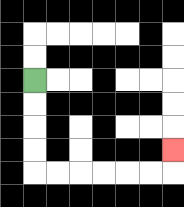{'start': '[1, 3]', 'end': '[7, 6]', 'path_directions': 'D,D,D,D,R,R,R,R,R,R,U', 'path_coordinates': '[[1, 3], [1, 4], [1, 5], [1, 6], [1, 7], [2, 7], [3, 7], [4, 7], [5, 7], [6, 7], [7, 7], [7, 6]]'}